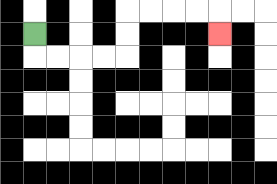{'start': '[1, 1]', 'end': '[9, 1]', 'path_directions': 'D,R,R,R,R,U,U,R,R,R,R,D', 'path_coordinates': '[[1, 1], [1, 2], [2, 2], [3, 2], [4, 2], [5, 2], [5, 1], [5, 0], [6, 0], [7, 0], [8, 0], [9, 0], [9, 1]]'}